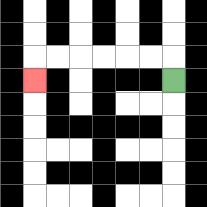{'start': '[7, 3]', 'end': '[1, 3]', 'path_directions': 'U,L,L,L,L,L,L,D', 'path_coordinates': '[[7, 3], [7, 2], [6, 2], [5, 2], [4, 2], [3, 2], [2, 2], [1, 2], [1, 3]]'}